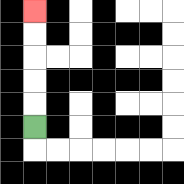{'start': '[1, 5]', 'end': '[1, 0]', 'path_directions': 'U,U,U,U,U', 'path_coordinates': '[[1, 5], [1, 4], [1, 3], [1, 2], [1, 1], [1, 0]]'}